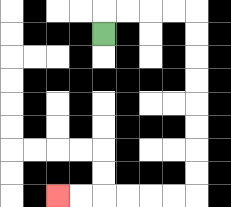{'start': '[4, 1]', 'end': '[2, 8]', 'path_directions': 'U,R,R,R,R,D,D,D,D,D,D,D,D,L,L,L,L,L,L', 'path_coordinates': '[[4, 1], [4, 0], [5, 0], [6, 0], [7, 0], [8, 0], [8, 1], [8, 2], [8, 3], [8, 4], [8, 5], [8, 6], [8, 7], [8, 8], [7, 8], [6, 8], [5, 8], [4, 8], [3, 8], [2, 8]]'}